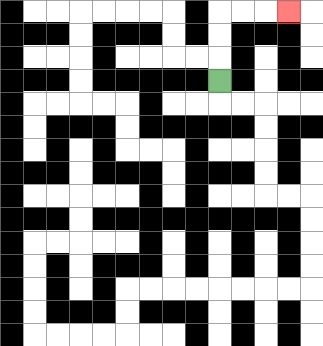{'start': '[9, 3]', 'end': '[12, 0]', 'path_directions': 'U,U,U,R,R,R', 'path_coordinates': '[[9, 3], [9, 2], [9, 1], [9, 0], [10, 0], [11, 0], [12, 0]]'}